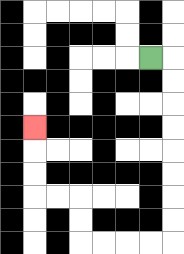{'start': '[6, 2]', 'end': '[1, 5]', 'path_directions': 'R,D,D,D,D,D,D,D,D,L,L,L,L,U,U,L,L,U,U,U', 'path_coordinates': '[[6, 2], [7, 2], [7, 3], [7, 4], [7, 5], [7, 6], [7, 7], [7, 8], [7, 9], [7, 10], [6, 10], [5, 10], [4, 10], [3, 10], [3, 9], [3, 8], [2, 8], [1, 8], [1, 7], [1, 6], [1, 5]]'}